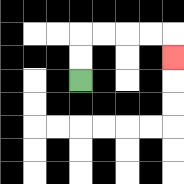{'start': '[3, 3]', 'end': '[7, 2]', 'path_directions': 'U,U,R,R,R,R,D', 'path_coordinates': '[[3, 3], [3, 2], [3, 1], [4, 1], [5, 1], [6, 1], [7, 1], [7, 2]]'}